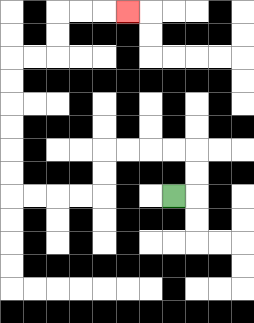{'start': '[7, 8]', 'end': '[5, 0]', 'path_directions': 'R,U,U,L,L,L,L,D,D,L,L,L,L,U,U,U,U,U,U,R,R,U,U,R,R,R', 'path_coordinates': '[[7, 8], [8, 8], [8, 7], [8, 6], [7, 6], [6, 6], [5, 6], [4, 6], [4, 7], [4, 8], [3, 8], [2, 8], [1, 8], [0, 8], [0, 7], [0, 6], [0, 5], [0, 4], [0, 3], [0, 2], [1, 2], [2, 2], [2, 1], [2, 0], [3, 0], [4, 0], [5, 0]]'}